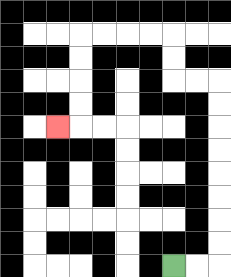{'start': '[7, 11]', 'end': '[2, 5]', 'path_directions': 'R,R,U,U,U,U,U,U,U,U,L,L,U,U,L,L,L,L,D,D,D,D,L', 'path_coordinates': '[[7, 11], [8, 11], [9, 11], [9, 10], [9, 9], [9, 8], [9, 7], [9, 6], [9, 5], [9, 4], [9, 3], [8, 3], [7, 3], [7, 2], [7, 1], [6, 1], [5, 1], [4, 1], [3, 1], [3, 2], [3, 3], [3, 4], [3, 5], [2, 5]]'}